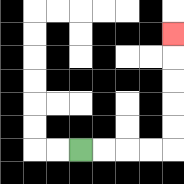{'start': '[3, 6]', 'end': '[7, 1]', 'path_directions': 'R,R,R,R,U,U,U,U,U', 'path_coordinates': '[[3, 6], [4, 6], [5, 6], [6, 6], [7, 6], [7, 5], [7, 4], [7, 3], [7, 2], [7, 1]]'}